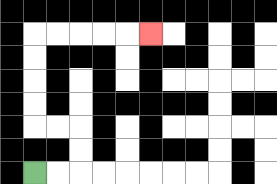{'start': '[1, 7]', 'end': '[6, 1]', 'path_directions': 'R,R,U,U,L,L,U,U,U,U,R,R,R,R,R', 'path_coordinates': '[[1, 7], [2, 7], [3, 7], [3, 6], [3, 5], [2, 5], [1, 5], [1, 4], [1, 3], [1, 2], [1, 1], [2, 1], [3, 1], [4, 1], [5, 1], [6, 1]]'}